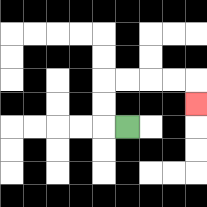{'start': '[5, 5]', 'end': '[8, 4]', 'path_directions': 'L,U,U,R,R,R,R,D', 'path_coordinates': '[[5, 5], [4, 5], [4, 4], [4, 3], [5, 3], [6, 3], [7, 3], [8, 3], [8, 4]]'}